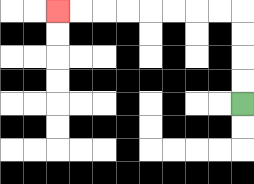{'start': '[10, 4]', 'end': '[2, 0]', 'path_directions': 'U,U,U,U,L,L,L,L,L,L,L,L', 'path_coordinates': '[[10, 4], [10, 3], [10, 2], [10, 1], [10, 0], [9, 0], [8, 0], [7, 0], [6, 0], [5, 0], [4, 0], [3, 0], [2, 0]]'}